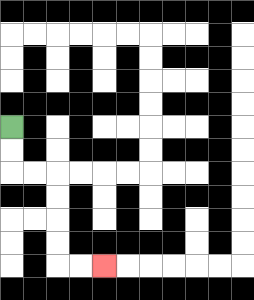{'start': '[0, 5]', 'end': '[4, 11]', 'path_directions': 'D,D,R,R,D,D,D,D,R,R', 'path_coordinates': '[[0, 5], [0, 6], [0, 7], [1, 7], [2, 7], [2, 8], [2, 9], [2, 10], [2, 11], [3, 11], [4, 11]]'}